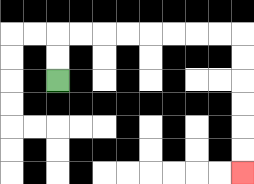{'start': '[2, 3]', 'end': '[10, 7]', 'path_directions': 'U,U,R,R,R,R,R,R,R,R,D,D,D,D,D,D', 'path_coordinates': '[[2, 3], [2, 2], [2, 1], [3, 1], [4, 1], [5, 1], [6, 1], [7, 1], [8, 1], [9, 1], [10, 1], [10, 2], [10, 3], [10, 4], [10, 5], [10, 6], [10, 7]]'}